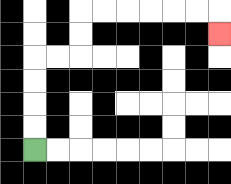{'start': '[1, 6]', 'end': '[9, 1]', 'path_directions': 'U,U,U,U,R,R,U,U,R,R,R,R,R,R,D', 'path_coordinates': '[[1, 6], [1, 5], [1, 4], [1, 3], [1, 2], [2, 2], [3, 2], [3, 1], [3, 0], [4, 0], [5, 0], [6, 0], [7, 0], [8, 0], [9, 0], [9, 1]]'}